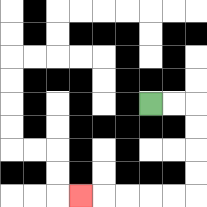{'start': '[6, 4]', 'end': '[3, 8]', 'path_directions': 'R,R,D,D,D,D,L,L,L,L,L', 'path_coordinates': '[[6, 4], [7, 4], [8, 4], [8, 5], [8, 6], [8, 7], [8, 8], [7, 8], [6, 8], [5, 8], [4, 8], [3, 8]]'}